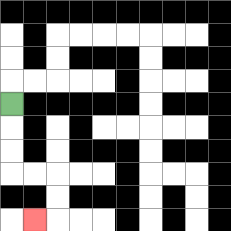{'start': '[0, 4]', 'end': '[1, 9]', 'path_directions': 'D,D,D,R,R,D,D,L', 'path_coordinates': '[[0, 4], [0, 5], [0, 6], [0, 7], [1, 7], [2, 7], [2, 8], [2, 9], [1, 9]]'}